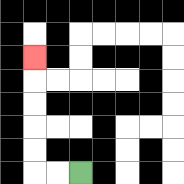{'start': '[3, 7]', 'end': '[1, 2]', 'path_directions': 'L,L,U,U,U,U,U', 'path_coordinates': '[[3, 7], [2, 7], [1, 7], [1, 6], [1, 5], [1, 4], [1, 3], [1, 2]]'}